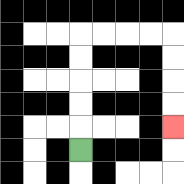{'start': '[3, 6]', 'end': '[7, 5]', 'path_directions': 'U,U,U,U,U,R,R,R,R,D,D,D,D', 'path_coordinates': '[[3, 6], [3, 5], [3, 4], [3, 3], [3, 2], [3, 1], [4, 1], [5, 1], [6, 1], [7, 1], [7, 2], [7, 3], [7, 4], [7, 5]]'}